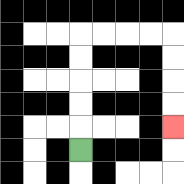{'start': '[3, 6]', 'end': '[7, 5]', 'path_directions': 'U,U,U,U,U,R,R,R,R,D,D,D,D', 'path_coordinates': '[[3, 6], [3, 5], [3, 4], [3, 3], [3, 2], [3, 1], [4, 1], [5, 1], [6, 1], [7, 1], [7, 2], [7, 3], [7, 4], [7, 5]]'}